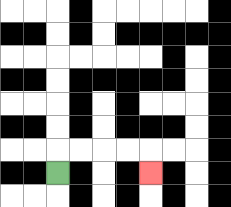{'start': '[2, 7]', 'end': '[6, 7]', 'path_directions': 'U,R,R,R,R,D', 'path_coordinates': '[[2, 7], [2, 6], [3, 6], [4, 6], [5, 6], [6, 6], [6, 7]]'}